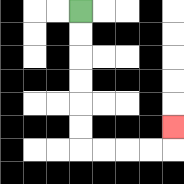{'start': '[3, 0]', 'end': '[7, 5]', 'path_directions': 'D,D,D,D,D,D,R,R,R,R,U', 'path_coordinates': '[[3, 0], [3, 1], [3, 2], [3, 3], [3, 4], [3, 5], [3, 6], [4, 6], [5, 6], [6, 6], [7, 6], [7, 5]]'}